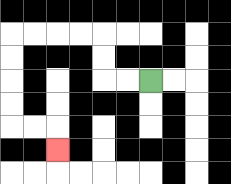{'start': '[6, 3]', 'end': '[2, 6]', 'path_directions': 'L,L,U,U,L,L,L,L,D,D,D,D,R,R,D', 'path_coordinates': '[[6, 3], [5, 3], [4, 3], [4, 2], [4, 1], [3, 1], [2, 1], [1, 1], [0, 1], [0, 2], [0, 3], [0, 4], [0, 5], [1, 5], [2, 5], [2, 6]]'}